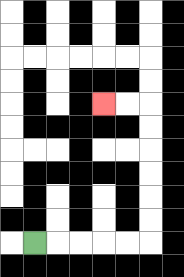{'start': '[1, 10]', 'end': '[4, 4]', 'path_directions': 'R,R,R,R,R,U,U,U,U,U,U,L,L', 'path_coordinates': '[[1, 10], [2, 10], [3, 10], [4, 10], [5, 10], [6, 10], [6, 9], [6, 8], [6, 7], [6, 6], [6, 5], [6, 4], [5, 4], [4, 4]]'}